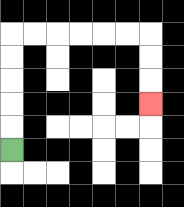{'start': '[0, 6]', 'end': '[6, 4]', 'path_directions': 'U,U,U,U,U,R,R,R,R,R,R,D,D,D', 'path_coordinates': '[[0, 6], [0, 5], [0, 4], [0, 3], [0, 2], [0, 1], [1, 1], [2, 1], [3, 1], [4, 1], [5, 1], [6, 1], [6, 2], [6, 3], [6, 4]]'}